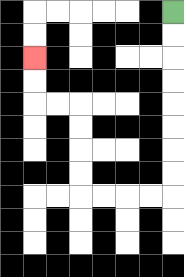{'start': '[7, 0]', 'end': '[1, 2]', 'path_directions': 'D,D,D,D,D,D,D,D,L,L,L,L,U,U,U,U,L,L,U,U', 'path_coordinates': '[[7, 0], [7, 1], [7, 2], [7, 3], [7, 4], [7, 5], [7, 6], [7, 7], [7, 8], [6, 8], [5, 8], [4, 8], [3, 8], [3, 7], [3, 6], [3, 5], [3, 4], [2, 4], [1, 4], [1, 3], [1, 2]]'}